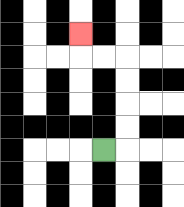{'start': '[4, 6]', 'end': '[3, 1]', 'path_directions': 'R,U,U,U,U,L,L,U', 'path_coordinates': '[[4, 6], [5, 6], [5, 5], [5, 4], [5, 3], [5, 2], [4, 2], [3, 2], [3, 1]]'}